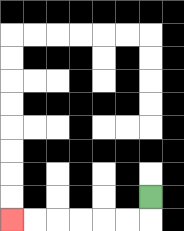{'start': '[6, 8]', 'end': '[0, 9]', 'path_directions': 'D,L,L,L,L,L,L', 'path_coordinates': '[[6, 8], [6, 9], [5, 9], [4, 9], [3, 9], [2, 9], [1, 9], [0, 9]]'}